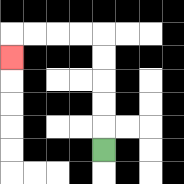{'start': '[4, 6]', 'end': '[0, 2]', 'path_directions': 'U,U,U,U,U,L,L,L,L,D', 'path_coordinates': '[[4, 6], [4, 5], [4, 4], [4, 3], [4, 2], [4, 1], [3, 1], [2, 1], [1, 1], [0, 1], [0, 2]]'}